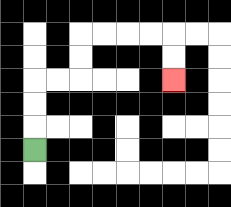{'start': '[1, 6]', 'end': '[7, 3]', 'path_directions': 'U,U,U,R,R,U,U,R,R,R,R,D,D', 'path_coordinates': '[[1, 6], [1, 5], [1, 4], [1, 3], [2, 3], [3, 3], [3, 2], [3, 1], [4, 1], [5, 1], [6, 1], [7, 1], [7, 2], [7, 3]]'}